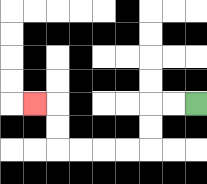{'start': '[8, 4]', 'end': '[1, 4]', 'path_directions': 'L,L,D,D,L,L,L,L,U,U,L', 'path_coordinates': '[[8, 4], [7, 4], [6, 4], [6, 5], [6, 6], [5, 6], [4, 6], [3, 6], [2, 6], [2, 5], [2, 4], [1, 4]]'}